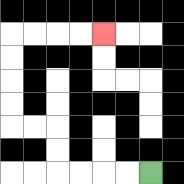{'start': '[6, 7]', 'end': '[4, 1]', 'path_directions': 'L,L,L,L,U,U,L,L,U,U,U,U,R,R,R,R', 'path_coordinates': '[[6, 7], [5, 7], [4, 7], [3, 7], [2, 7], [2, 6], [2, 5], [1, 5], [0, 5], [0, 4], [0, 3], [0, 2], [0, 1], [1, 1], [2, 1], [3, 1], [4, 1]]'}